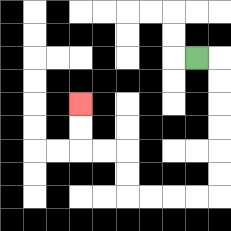{'start': '[8, 2]', 'end': '[3, 4]', 'path_directions': 'R,D,D,D,D,D,D,L,L,L,L,U,U,L,L,U,U', 'path_coordinates': '[[8, 2], [9, 2], [9, 3], [9, 4], [9, 5], [9, 6], [9, 7], [9, 8], [8, 8], [7, 8], [6, 8], [5, 8], [5, 7], [5, 6], [4, 6], [3, 6], [3, 5], [3, 4]]'}